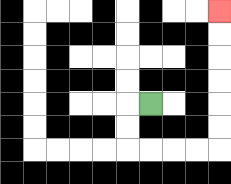{'start': '[6, 4]', 'end': '[9, 0]', 'path_directions': 'L,D,D,R,R,R,R,U,U,U,U,U,U', 'path_coordinates': '[[6, 4], [5, 4], [5, 5], [5, 6], [6, 6], [7, 6], [8, 6], [9, 6], [9, 5], [9, 4], [9, 3], [9, 2], [9, 1], [9, 0]]'}